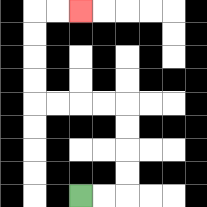{'start': '[3, 8]', 'end': '[3, 0]', 'path_directions': 'R,R,U,U,U,U,L,L,L,L,U,U,U,U,R,R', 'path_coordinates': '[[3, 8], [4, 8], [5, 8], [5, 7], [5, 6], [5, 5], [5, 4], [4, 4], [3, 4], [2, 4], [1, 4], [1, 3], [1, 2], [1, 1], [1, 0], [2, 0], [3, 0]]'}